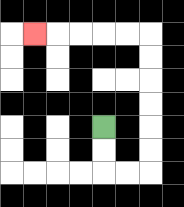{'start': '[4, 5]', 'end': '[1, 1]', 'path_directions': 'D,D,R,R,U,U,U,U,U,U,L,L,L,L,L', 'path_coordinates': '[[4, 5], [4, 6], [4, 7], [5, 7], [6, 7], [6, 6], [6, 5], [6, 4], [6, 3], [6, 2], [6, 1], [5, 1], [4, 1], [3, 1], [2, 1], [1, 1]]'}